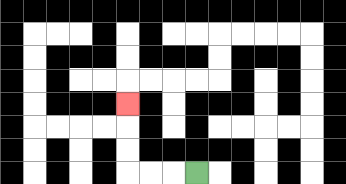{'start': '[8, 7]', 'end': '[5, 4]', 'path_directions': 'L,L,L,U,U,U', 'path_coordinates': '[[8, 7], [7, 7], [6, 7], [5, 7], [5, 6], [5, 5], [5, 4]]'}